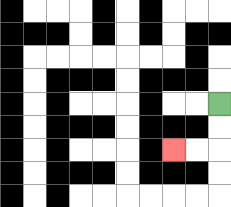{'start': '[9, 4]', 'end': '[7, 6]', 'path_directions': 'D,D,L,L', 'path_coordinates': '[[9, 4], [9, 5], [9, 6], [8, 6], [7, 6]]'}